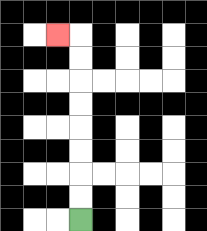{'start': '[3, 9]', 'end': '[2, 1]', 'path_directions': 'U,U,U,U,U,U,U,U,L', 'path_coordinates': '[[3, 9], [3, 8], [3, 7], [3, 6], [3, 5], [3, 4], [3, 3], [3, 2], [3, 1], [2, 1]]'}